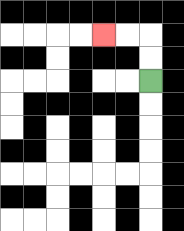{'start': '[6, 3]', 'end': '[4, 1]', 'path_directions': 'U,U,L,L', 'path_coordinates': '[[6, 3], [6, 2], [6, 1], [5, 1], [4, 1]]'}